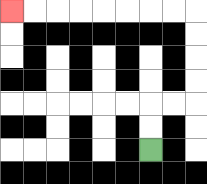{'start': '[6, 6]', 'end': '[0, 0]', 'path_directions': 'U,U,R,R,U,U,U,U,L,L,L,L,L,L,L,L', 'path_coordinates': '[[6, 6], [6, 5], [6, 4], [7, 4], [8, 4], [8, 3], [8, 2], [8, 1], [8, 0], [7, 0], [6, 0], [5, 0], [4, 0], [3, 0], [2, 0], [1, 0], [0, 0]]'}